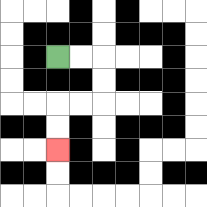{'start': '[2, 2]', 'end': '[2, 6]', 'path_directions': 'R,R,D,D,L,L,D,D', 'path_coordinates': '[[2, 2], [3, 2], [4, 2], [4, 3], [4, 4], [3, 4], [2, 4], [2, 5], [2, 6]]'}